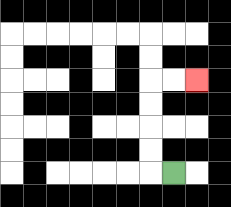{'start': '[7, 7]', 'end': '[8, 3]', 'path_directions': 'L,U,U,U,U,R,R', 'path_coordinates': '[[7, 7], [6, 7], [6, 6], [6, 5], [6, 4], [6, 3], [7, 3], [8, 3]]'}